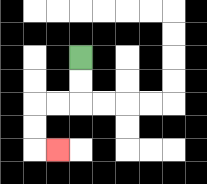{'start': '[3, 2]', 'end': '[2, 6]', 'path_directions': 'D,D,L,L,D,D,R', 'path_coordinates': '[[3, 2], [3, 3], [3, 4], [2, 4], [1, 4], [1, 5], [1, 6], [2, 6]]'}